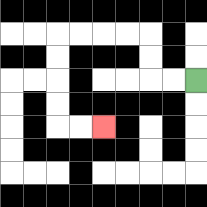{'start': '[8, 3]', 'end': '[4, 5]', 'path_directions': 'L,L,U,U,L,L,L,L,D,D,D,D,R,R', 'path_coordinates': '[[8, 3], [7, 3], [6, 3], [6, 2], [6, 1], [5, 1], [4, 1], [3, 1], [2, 1], [2, 2], [2, 3], [2, 4], [2, 5], [3, 5], [4, 5]]'}